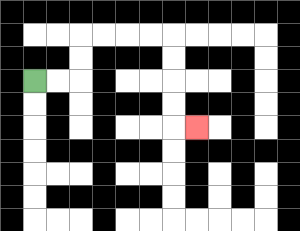{'start': '[1, 3]', 'end': '[8, 5]', 'path_directions': 'R,R,U,U,R,R,R,R,D,D,D,D,R', 'path_coordinates': '[[1, 3], [2, 3], [3, 3], [3, 2], [3, 1], [4, 1], [5, 1], [6, 1], [7, 1], [7, 2], [7, 3], [7, 4], [7, 5], [8, 5]]'}